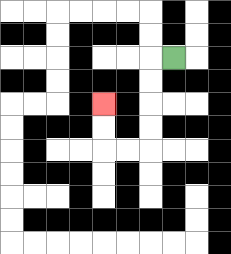{'start': '[7, 2]', 'end': '[4, 4]', 'path_directions': 'L,D,D,D,D,L,L,U,U', 'path_coordinates': '[[7, 2], [6, 2], [6, 3], [6, 4], [6, 5], [6, 6], [5, 6], [4, 6], [4, 5], [4, 4]]'}